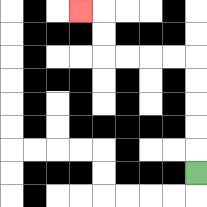{'start': '[8, 7]', 'end': '[3, 0]', 'path_directions': 'U,U,U,U,U,L,L,L,L,U,U,L', 'path_coordinates': '[[8, 7], [8, 6], [8, 5], [8, 4], [8, 3], [8, 2], [7, 2], [6, 2], [5, 2], [4, 2], [4, 1], [4, 0], [3, 0]]'}